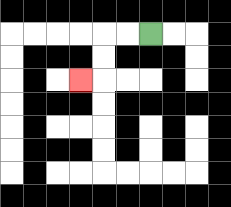{'start': '[6, 1]', 'end': '[3, 3]', 'path_directions': 'L,L,D,D,L', 'path_coordinates': '[[6, 1], [5, 1], [4, 1], [4, 2], [4, 3], [3, 3]]'}